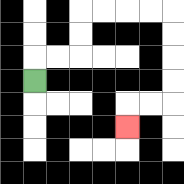{'start': '[1, 3]', 'end': '[5, 5]', 'path_directions': 'U,R,R,U,U,R,R,R,R,D,D,D,D,L,L,D', 'path_coordinates': '[[1, 3], [1, 2], [2, 2], [3, 2], [3, 1], [3, 0], [4, 0], [5, 0], [6, 0], [7, 0], [7, 1], [7, 2], [7, 3], [7, 4], [6, 4], [5, 4], [5, 5]]'}